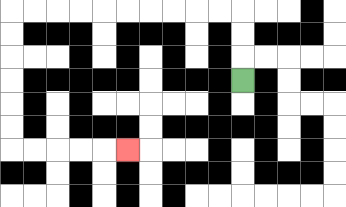{'start': '[10, 3]', 'end': '[5, 6]', 'path_directions': 'U,U,U,L,L,L,L,L,L,L,L,L,L,D,D,D,D,D,D,R,R,R,R,R', 'path_coordinates': '[[10, 3], [10, 2], [10, 1], [10, 0], [9, 0], [8, 0], [7, 0], [6, 0], [5, 0], [4, 0], [3, 0], [2, 0], [1, 0], [0, 0], [0, 1], [0, 2], [0, 3], [0, 4], [0, 5], [0, 6], [1, 6], [2, 6], [3, 6], [4, 6], [5, 6]]'}